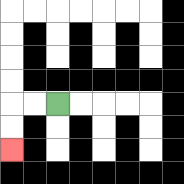{'start': '[2, 4]', 'end': '[0, 6]', 'path_directions': 'L,L,D,D', 'path_coordinates': '[[2, 4], [1, 4], [0, 4], [0, 5], [0, 6]]'}